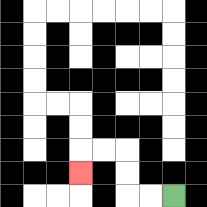{'start': '[7, 8]', 'end': '[3, 7]', 'path_directions': 'L,L,U,U,L,L,D', 'path_coordinates': '[[7, 8], [6, 8], [5, 8], [5, 7], [5, 6], [4, 6], [3, 6], [3, 7]]'}